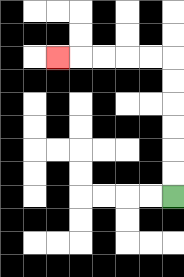{'start': '[7, 8]', 'end': '[2, 2]', 'path_directions': 'U,U,U,U,U,U,L,L,L,L,L', 'path_coordinates': '[[7, 8], [7, 7], [7, 6], [7, 5], [7, 4], [7, 3], [7, 2], [6, 2], [5, 2], [4, 2], [3, 2], [2, 2]]'}